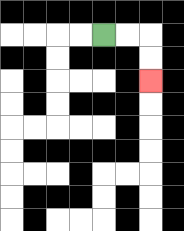{'start': '[4, 1]', 'end': '[6, 3]', 'path_directions': 'R,R,D,D', 'path_coordinates': '[[4, 1], [5, 1], [6, 1], [6, 2], [6, 3]]'}